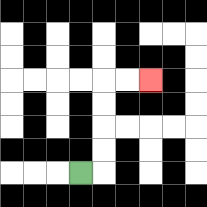{'start': '[3, 7]', 'end': '[6, 3]', 'path_directions': 'R,U,U,U,U,R,R', 'path_coordinates': '[[3, 7], [4, 7], [4, 6], [4, 5], [4, 4], [4, 3], [5, 3], [6, 3]]'}